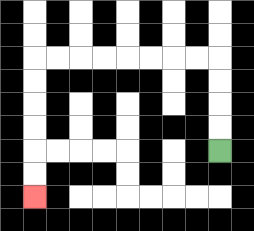{'start': '[9, 6]', 'end': '[1, 8]', 'path_directions': 'U,U,U,U,L,L,L,L,L,L,L,L,D,D,D,D,D,D', 'path_coordinates': '[[9, 6], [9, 5], [9, 4], [9, 3], [9, 2], [8, 2], [7, 2], [6, 2], [5, 2], [4, 2], [3, 2], [2, 2], [1, 2], [1, 3], [1, 4], [1, 5], [1, 6], [1, 7], [1, 8]]'}